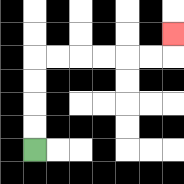{'start': '[1, 6]', 'end': '[7, 1]', 'path_directions': 'U,U,U,U,R,R,R,R,R,R,U', 'path_coordinates': '[[1, 6], [1, 5], [1, 4], [1, 3], [1, 2], [2, 2], [3, 2], [4, 2], [5, 2], [6, 2], [7, 2], [7, 1]]'}